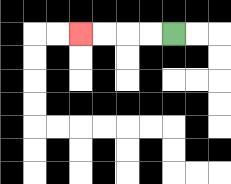{'start': '[7, 1]', 'end': '[3, 1]', 'path_directions': 'L,L,L,L', 'path_coordinates': '[[7, 1], [6, 1], [5, 1], [4, 1], [3, 1]]'}